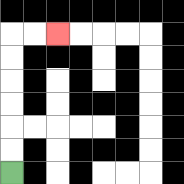{'start': '[0, 7]', 'end': '[2, 1]', 'path_directions': 'U,U,U,U,U,U,R,R', 'path_coordinates': '[[0, 7], [0, 6], [0, 5], [0, 4], [0, 3], [0, 2], [0, 1], [1, 1], [2, 1]]'}